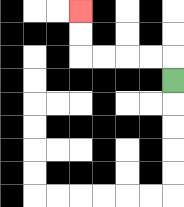{'start': '[7, 3]', 'end': '[3, 0]', 'path_directions': 'U,L,L,L,L,U,U', 'path_coordinates': '[[7, 3], [7, 2], [6, 2], [5, 2], [4, 2], [3, 2], [3, 1], [3, 0]]'}